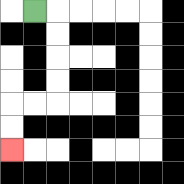{'start': '[1, 0]', 'end': '[0, 6]', 'path_directions': 'R,D,D,D,D,L,L,D,D', 'path_coordinates': '[[1, 0], [2, 0], [2, 1], [2, 2], [2, 3], [2, 4], [1, 4], [0, 4], [0, 5], [0, 6]]'}